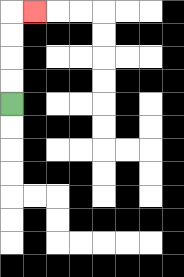{'start': '[0, 4]', 'end': '[1, 0]', 'path_directions': 'U,U,U,U,R', 'path_coordinates': '[[0, 4], [0, 3], [0, 2], [0, 1], [0, 0], [1, 0]]'}